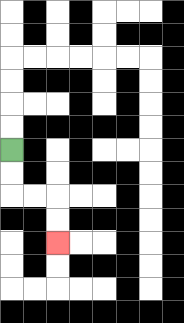{'start': '[0, 6]', 'end': '[2, 10]', 'path_directions': 'D,D,R,R,D,D', 'path_coordinates': '[[0, 6], [0, 7], [0, 8], [1, 8], [2, 8], [2, 9], [2, 10]]'}